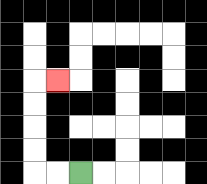{'start': '[3, 7]', 'end': '[2, 3]', 'path_directions': 'L,L,U,U,U,U,R', 'path_coordinates': '[[3, 7], [2, 7], [1, 7], [1, 6], [1, 5], [1, 4], [1, 3], [2, 3]]'}